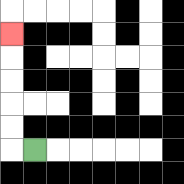{'start': '[1, 6]', 'end': '[0, 1]', 'path_directions': 'L,U,U,U,U,U', 'path_coordinates': '[[1, 6], [0, 6], [0, 5], [0, 4], [0, 3], [0, 2], [0, 1]]'}